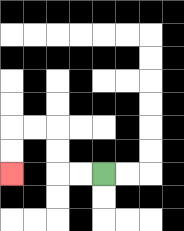{'start': '[4, 7]', 'end': '[0, 7]', 'path_directions': 'L,L,U,U,L,L,D,D', 'path_coordinates': '[[4, 7], [3, 7], [2, 7], [2, 6], [2, 5], [1, 5], [0, 5], [0, 6], [0, 7]]'}